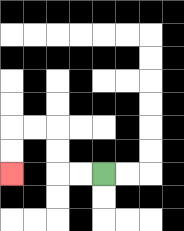{'start': '[4, 7]', 'end': '[0, 7]', 'path_directions': 'L,L,U,U,L,L,D,D', 'path_coordinates': '[[4, 7], [3, 7], [2, 7], [2, 6], [2, 5], [1, 5], [0, 5], [0, 6], [0, 7]]'}